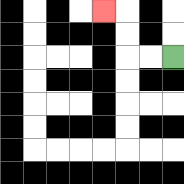{'start': '[7, 2]', 'end': '[4, 0]', 'path_directions': 'L,L,U,U,L', 'path_coordinates': '[[7, 2], [6, 2], [5, 2], [5, 1], [5, 0], [4, 0]]'}